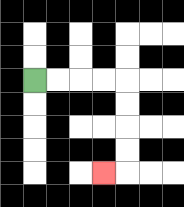{'start': '[1, 3]', 'end': '[4, 7]', 'path_directions': 'R,R,R,R,D,D,D,D,L', 'path_coordinates': '[[1, 3], [2, 3], [3, 3], [4, 3], [5, 3], [5, 4], [5, 5], [5, 6], [5, 7], [4, 7]]'}